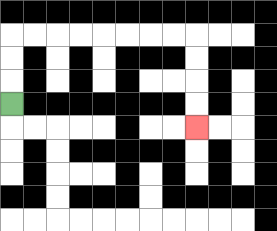{'start': '[0, 4]', 'end': '[8, 5]', 'path_directions': 'U,U,U,R,R,R,R,R,R,R,R,D,D,D,D', 'path_coordinates': '[[0, 4], [0, 3], [0, 2], [0, 1], [1, 1], [2, 1], [3, 1], [4, 1], [5, 1], [6, 1], [7, 1], [8, 1], [8, 2], [8, 3], [8, 4], [8, 5]]'}